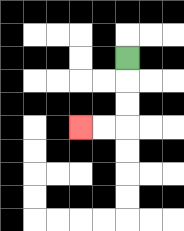{'start': '[5, 2]', 'end': '[3, 5]', 'path_directions': 'D,D,D,L,L', 'path_coordinates': '[[5, 2], [5, 3], [5, 4], [5, 5], [4, 5], [3, 5]]'}